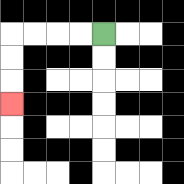{'start': '[4, 1]', 'end': '[0, 4]', 'path_directions': 'L,L,L,L,D,D,D', 'path_coordinates': '[[4, 1], [3, 1], [2, 1], [1, 1], [0, 1], [0, 2], [0, 3], [0, 4]]'}